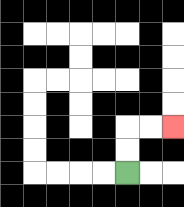{'start': '[5, 7]', 'end': '[7, 5]', 'path_directions': 'U,U,R,R', 'path_coordinates': '[[5, 7], [5, 6], [5, 5], [6, 5], [7, 5]]'}